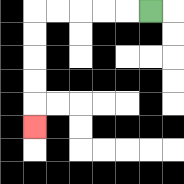{'start': '[6, 0]', 'end': '[1, 5]', 'path_directions': 'L,L,L,L,L,D,D,D,D,D', 'path_coordinates': '[[6, 0], [5, 0], [4, 0], [3, 0], [2, 0], [1, 0], [1, 1], [1, 2], [1, 3], [1, 4], [1, 5]]'}